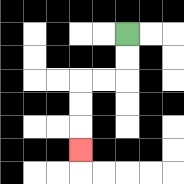{'start': '[5, 1]', 'end': '[3, 6]', 'path_directions': 'D,D,L,L,D,D,D', 'path_coordinates': '[[5, 1], [5, 2], [5, 3], [4, 3], [3, 3], [3, 4], [3, 5], [3, 6]]'}